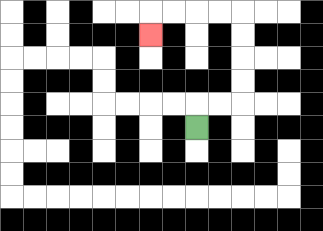{'start': '[8, 5]', 'end': '[6, 1]', 'path_directions': 'U,R,R,U,U,U,U,L,L,L,L,D', 'path_coordinates': '[[8, 5], [8, 4], [9, 4], [10, 4], [10, 3], [10, 2], [10, 1], [10, 0], [9, 0], [8, 0], [7, 0], [6, 0], [6, 1]]'}